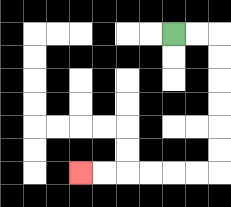{'start': '[7, 1]', 'end': '[3, 7]', 'path_directions': 'R,R,D,D,D,D,D,D,L,L,L,L,L,L', 'path_coordinates': '[[7, 1], [8, 1], [9, 1], [9, 2], [9, 3], [9, 4], [9, 5], [9, 6], [9, 7], [8, 7], [7, 7], [6, 7], [5, 7], [4, 7], [3, 7]]'}